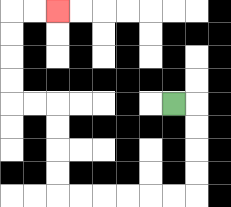{'start': '[7, 4]', 'end': '[2, 0]', 'path_directions': 'R,D,D,D,D,L,L,L,L,L,L,U,U,U,U,L,L,U,U,U,U,R,R', 'path_coordinates': '[[7, 4], [8, 4], [8, 5], [8, 6], [8, 7], [8, 8], [7, 8], [6, 8], [5, 8], [4, 8], [3, 8], [2, 8], [2, 7], [2, 6], [2, 5], [2, 4], [1, 4], [0, 4], [0, 3], [0, 2], [0, 1], [0, 0], [1, 0], [2, 0]]'}